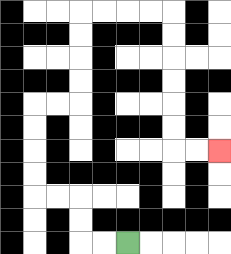{'start': '[5, 10]', 'end': '[9, 6]', 'path_directions': 'L,L,U,U,L,L,U,U,U,U,R,R,U,U,U,U,R,R,R,R,D,D,D,D,D,D,R,R', 'path_coordinates': '[[5, 10], [4, 10], [3, 10], [3, 9], [3, 8], [2, 8], [1, 8], [1, 7], [1, 6], [1, 5], [1, 4], [2, 4], [3, 4], [3, 3], [3, 2], [3, 1], [3, 0], [4, 0], [5, 0], [6, 0], [7, 0], [7, 1], [7, 2], [7, 3], [7, 4], [7, 5], [7, 6], [8, 6], [9, 6]]'}